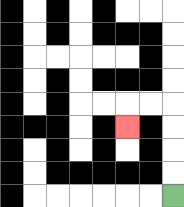{'start': '[7, 8]', 'end': '[5, 5]', 'path_directions': 'U,U,U,U,L,L,D', 'path_coordinates': '[[7, 8], [7, 7], [7, 6], [7, 5], [7, 4], [6, 4], [5, 4], [5, 5]]'}